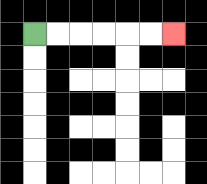{'start': '[1, 1]', 'end': '[7, 1]', 'path_directions': 'R,R,R,R,R,R', 'path_coordinates': '[[1, 1], [2, 1], [3, 1], [4, 1], [5, 1], [6, 1], [7, 1]]'}